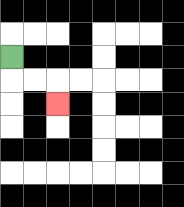{'start': '[0, 2]', 'end': '[2, 4]', 'path_directions': 'D,R,R,D', 'path_coordinates': '[[0, 2], [0, 3], [1, 3], [2, 3], [2, 4]]'}